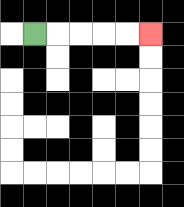{'start': '[1, 1]', 'end': '[6, 1]', 'path_directions': 'R,R,R,R,R', 'path_coordinates': '[[1, 1], [2, 1], [3, 1], [4, 1], [5, 1], [6, 1]]'}